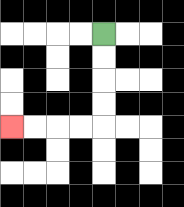{'start': '[4, 1]', 'end': '[0, 5]', 'path_directions': 'D,D,D,D,L,L,L,L', 'path_coordinates': '[[4, 1], [4, 2], [4, 3], [4, 4], [4, 5], [3, 5], [2, 5], [1, 5], [0, 5]]'}